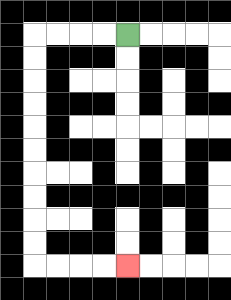{'start': '[5, 1]', 'end': '[5, 11]', 'path_directions': 'L,L,L,L,D,D,D,D,D,D,D,D,D,D,R,R,R,R', 'path_coordinates': '[[5, 1], [4, 1], [3, 1], [2, 1], [1, 1], [1, 2], [1, 3], [1, 4], [1, 5], [1, 6], [1, 7], [1, 8], [1, 9], [1, 10], [1, 11], [2, 11], [3, 11], [4, 11], [5, 11]]'}